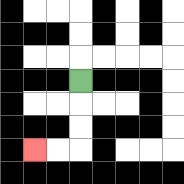{'start': '[3, 3]', 'end': '[1, 6]', 'path_directions': 'D,D,D,L,L', 'path_coordinates': '[[3, 3], [3, 4], [3, 5], [3, 6], [2, 6], [1, 6]]'}